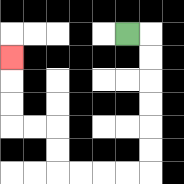{'start': '[5, 1]', 'end': '[0, 2]', 'path_directions': 'R,D,D,D,D,D,D,L,L,L,L,U,U,L,L,U,U,U', 'path_coordinates': '[[5, 1], [6, 1], [6, 2], [6, 3], [6, 4], [6, 5], [6, 6], [6, 7], [5, 7], [4, 7], [3, 7], [2, 7], [2, 6], [2, 5], [1, 5], [0, 5], [0, 4], [0, 3], [0, 2]]'}